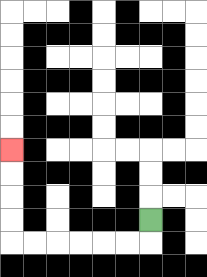{'start': '[6, 9]', 'end': '[0, 6]', 'path_directions': 'D,L,L,L,L,L,L,U,U,U,U', 'path_coordinates': '[[6, 9], [6, 10], [5, 10], [4, 10], [3, 10], [2, 10], [1, 10], [0, 10], [0, 9], [0, 8], [0, 7], [0, 6]]'}